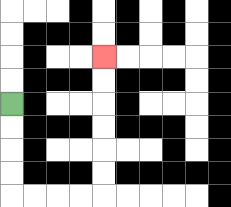{'start': '[0, 4]', 'end': '[4, 2]', 'path_directions': 'D,D,D,D,R,R,R,R,U,U,U,U,U,U', 'path_coordinates': '[[0, 4], [0, 5], [0, 6], [0, 7], [0, 8], [1, 8], [2, 8], [3, 8], [4, 8], [4, 7], [4, 6], [4, 5], [4, 4], [4, 3], [4, 2]]'}